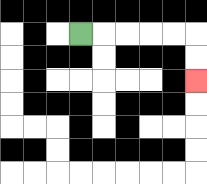{'start': '[3, 1]', 'end': '[8, 3]', 'path_directions': 'R,R,R,R,R,D,D', 'path_coordinates': '[[3, 1], [4, 1], [5, 1], [6, 1], [7, 1], [8, 1], [8, 2], [8, 3]]'}